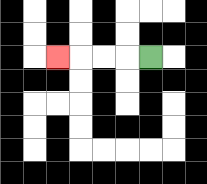{'start': '[6, 2]', 'end': '[2, 2]', 'path_directions': 'L,L,L,L', 'path_coordinates': '[[6, 2], [5, 2], [4, 2], [3, 2], [2, 2]]'}